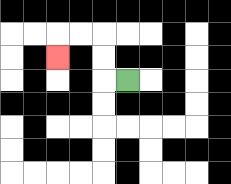{'start': '[5, 3]', 'end': '[2, 2]', 'path_directions': 'L,U,U,L,L,D', 'path_coordinates': '[[5, 3], [4, 3], [4, 2], [4, 1], [3, 1], [2, 1], [2, 2]]'}